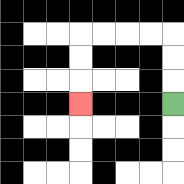{'start': '[7, 4]', 'end': '[3, 4]', 'path_directions': 'U,U,U,L,L,L,L,D,D,D', 'path_coordinates': '[[7, 4], [7, 3], [7, 2], [7, 1], [6, 1], [5, 1], [4, 1], [3, 1], [3, 2], [3, 3], [3, 4]]'}